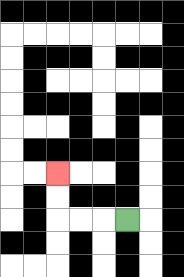{'start': '[5, 9]', 'end': '[2, 7]', 'path_directions': 'L,L,L,U,U', 'path_coordinates': '[[5, 9], [4, 9], [3, 9], [2, 9], [2, 8], [2, 7]]'}